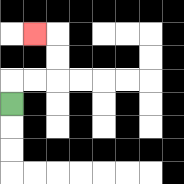{'start': '[0, 4]', 'end': '[1, 1]', 'path_directions': 'U,R,R,U,U,L', 'path_coordinates': '[[0, 4], [0, 3], [1, 3], [2, 3], [2, 2], [2, 1], [1, 1]]'}